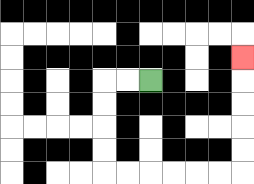{'start': '[6, 3]', 'end': '[10, 2]', 'path_directions': 'L,L,D,D,D,D,R,R,R,R,R,R,U,U,U,U,U', 'path_coordinates': '[[6, 3], [5, 3], [4, 3], [4, 4], [4, 5], [4, 6], [4, 7], [5, 7], [6, 7], [7, 7], [8, 7], [9, 7], [10, 7], [10, 6], [10, 5], [10, 4], [10, 3], [10, 2]]'}